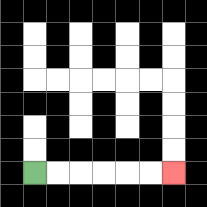{'start': '[1, 7]', 'end': '[7, 7]', 'path_directions': 'R,R,R,R,R,R', 'path_coordinates': '[[1, 7], [2, 7], [3, 7], [4, 7], [5, 7], [6, 7], [7, 7]]'}